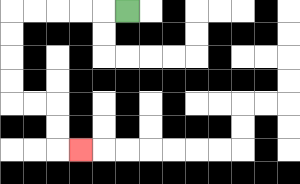{'start': '[5, 0]', 'end': '[3, 6]', 'path_directions': 'L,L,L,L,L,D,D,D,D,R,R,D,D,R', 'path_coordinates': '[[5, 0], [4, 0], [3, 0], [2, 0], [1, 0], [0, 0], [0, 1], [0, 2], [0, 3], [0, 4], [1, 4], [2, 4], [2, 5], [2, 6], [3, 6]]'}